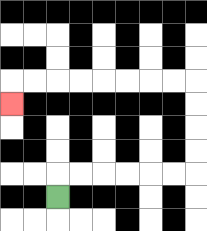{'start': '[2, 8]', 'end': '[0, 4]', 'path_directions': 'U,R,R,R,R,R,R,U,U,U,U,L,L,L,L,L,L,L,L,D', 'path_coordinates': '[[2, 8], [2, 7], [3, 7], [4, 7], [5, 7], [6, 7], [7, 7], [8, 7], [8, 6], [8, 5], [8, 4], [8, 3], [7, 3], [6, 3], [5, 3], [4, 3], [3, 3], [2, 3], [1, 3], [0, 3], [0, 4]]'}